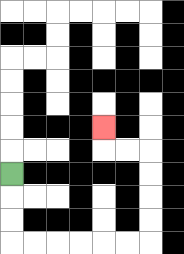{'start': '[0, 7]', 'end': '[4, 5]', 'path_directions': 'D,D,D,R,R,R,R,R,R,U,U,U,U,L,L,U', 'path_coordinates': '[[0, 7], [0, 8], [0, 9], [0, 10], [1, 10], [2, 10], [3, 10], [4, 10], [5, 10], [6, 10], [6, 9], [6, 8], [6, 7], [6, 6], [5, 6], [4, 6], [4, 5]]'}